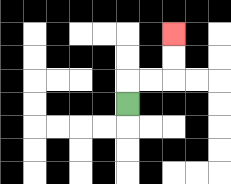{'start': '[5, 4]', 'end': '[7, 1]', 'path_directions': 'U,R,R,U,U', 'path_coordinates': '[[5, 4], [5, 3], [6, 3], [7, 3], [7, 2], [7, 1]]'}